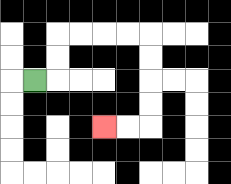{'start': '[1, 3]', 'end': '[4, 5]', 'path_directions': 'R,U,U,R,R,R,R,D,D,D,D,L,L', 'path_coordinates': '[[1, 3], [2, 3], [2, 2], [2, 1], [3, 1], [4, 1], [5, 1], [6, 1], [6, 2], [6, 3], [6, 4], [6, 5], [5, 5], [4, 5]]'}